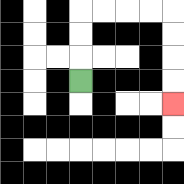{'start': '[3, 3]', 'end': '[7, 4]', 'path_directions': 'U,U,U,R,R,R,R,D,D,D,D', 'path_coordinates': '[[3, 3], [3, 2], [3, 1], [3, 0], [4, 0], [5, 0], [6, 0], [7, 0], [7, 1], [7, 2], [7, 3], [7, 4]]'}